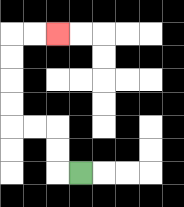{'start': '[3, 7]', 'end': '[2, 1]', 'path_directions': 'L,U,U,L,L,U,U,U,U,R,R', 'path_coordinates': '[[3, 7], [2, 7], [2, 6], [2, 5], [1, 5], [0, 5], [0, 4], [0, 3], [0, 2], [0, 1], [1, 1], [2, 1]]'}